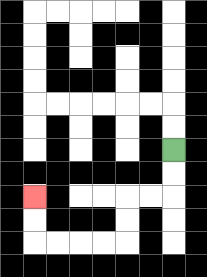{'start': '[7, 6]', 'end': '[1, 8]', 'path_directions': 'D,D,L,L,D,D,L,L,L,L,U,U', 'path_coordinates': '[[7, 6], [7, 7], [7, 8], [6, 8], [5, 8], [5, 9], [5, 10], [4, 10], [3, 10], [2, 10], [1, 10], [1, 9], [1, 8]]'}